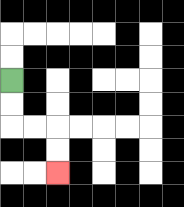{'start': '[0, 3]', 'end': '[2, 7]', 'path_directions': 'D,D,R,R,D,D', 'path_coordinates': '[[0, 3], [0, 4], [0, 5], [1, 5], [2, 5], [2, 6], [2, 7]]'}